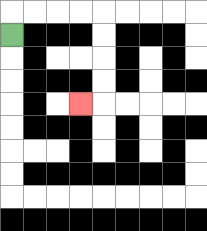{'start': '[0, 1]', 'end': '[3, 4]', 'path_directions': 'U,R,R,R,R,D,D,D,D,L', 'path_coordinates': '[[0, 1], [0, 0], [1, 0], [2, 0], [3, 0], [4, 0], [4, 1], [4, 2], [4, 3], [4, 4], [3, 4]]'}